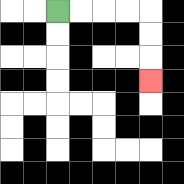{'start': '[2, 0]', 'end': '[6, 3]', 'path_directions': 'R,R,R,R,D,D,D', 'path_coordinates': '[[2, 0], [3, 0], [4, 0], [5, 0], [6, 0], [6, 1], [6, 2], [6, 3]]'}